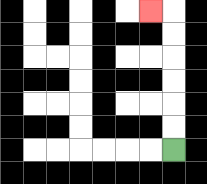{'start': '[7, 6]', 'end': '[6, 0]', 'path_directions': 'U,U,U,U,U,U,L', 'path_coordinates': '[[7, 6], [7, 5], [7, 4], [7, 3], [7, 2], [7, 1], [7, 0], [6, 0]]'}